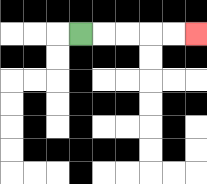{'start': '[3, 1]', 'end': '[8, 1]', 'path_directions': 'R,R,R,R,R', 'path_coordinates': '[[3, 1], [4, 1], [5, 1], [6, 1], [7, 1], [8, 1]]'}